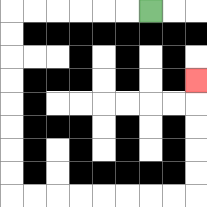{'start': '[6, 0]', 'end': '[8, 3]', 'path_directions': 'L,L,L,L,L,L,D,D,D,D,D,D,D,D,R,R,R,R,R,R,R,R,U,U,U,U,U', 'path_coordinates': '[[6, 0], [5, 0], [4, 0], [3, 0], [2, 0], [1, 0], [0, 0], [0, 1], [0, 2], [0, 3], [0, 4], [0, 5], [0, 6], [0, 7], [0, 8], [1, 8], [2, 8], [3, 8], [4, 8], [5, 8], [6, 8], [7, 8], [8, 8], [8, 7], [8, 6], [8, 5], [8, 4], [8, 3]]'}